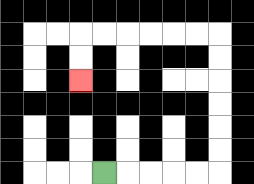{'start': '[4, 7]', 'end': '[3, 3]', 'path_directions': 'R,R,R,R,R,U,U,U,U,U,U,L,L,L,L,L,L,D,D', 'path_coordinates': '[[4, 7], [5, 7], [6, 7], [7, 7], [8, 7], [9, 7], [9, 6], [9, 5], [9, 4], [9, 3], [9, 2], [9, 1], [8, 1], [7, 1], [6, 1], [5, 1], [4, 1], [3, 1], [3, 2], [3, 3]]'}